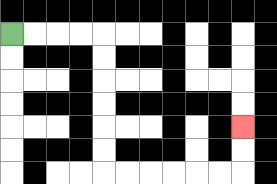{'start': '[0, 1]', 'end': '[10, 5]', 'path_directions': 'R,R,R,R,D,D,D,D,D,D,R,R,R,R,R,R,U,U', 'path_coordinates': '[[0, 1], [1, 1], [2, 1], [3, 1], [4, 1], [4, 2], [4, 3], [4, 4], [4, 5], [4, 6], [4, 7], [5, 7], [6, 7], [7, 7], [8, 7], [9, 7], [10, 7], [10, 6], [10, 5]]'}